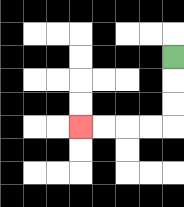{'start': '[7, 2]', 'end': '[3, 5]', 'path_directions': 'D,D,D,L,L,L,L', 'path_coordinates': '[[7, 2], [7, 3], [7, 4], [7, 5], [6, 5], [5, 5], [4, 5], [3, 5]]'}